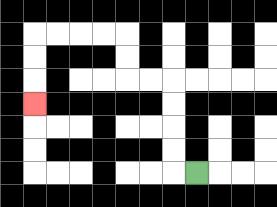{'start': '[8, 7]', 'end': '[1, 4]', 'path_directions': 'L,U,U,U,U,L,L,U,U,L,L,L,L,D,D,D', 'path_coordinates': '[[8, 7], [7, 7], [7, 6], [7, 5], [7, 4], [7, 3], [6, 3], [5, 3], [5, 2], [5, 1], [4, 1], [3, 1], [2, 1], [1, 1], [1, 2], [1, 3], [1, 4]]'}